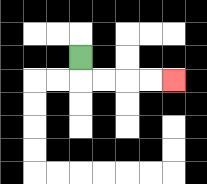{'start': '[3, 2]', 'end': '[7, 3]', 'path_directions': 'D,R,R,R,R', 'path_coordinates': '[[3, 2], [3, 3], [4, 3], [5, 3], [6, 3], [7, 3]]'}